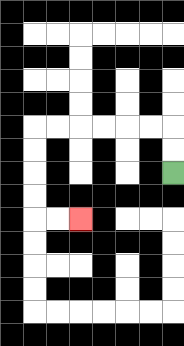{'start': '[7, 7]', 'end': '[3, 9]', 'path_directions': 'U,U,L,L,L,L,L,L,D,D,D,D,R,R', 'path_coordinates': '[[7, 7], [7, 6], [7, 5], [6, 5], [5, 5], [4, 5], [3, 5], [2, 5], [1, 5], [1, 6], [1, 7], [1, 8], [1, 9], [2, 9], [3, 9]]'}